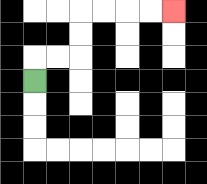{'start': '[1, 3]', 'end': '[7, 0]', 'path_directions': 'U,R,R,U,U,R,R,R,R', 'path_coordinates': '[[1, 3], [1, 2], [2, 2], [3, 2], [3, 1], [3, 0], [4, 0], [5, 0], [6, 0], [7, 0]]'}